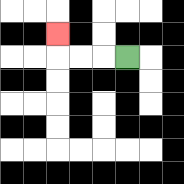{'start': '[5, 2]', 'end': '[2, 1]', 'path_directions': 'L,L,L,U', 'path_coordinates': '[[5, 2], [4, 2], [3, 2], [2, 2], [2, 1]]'}